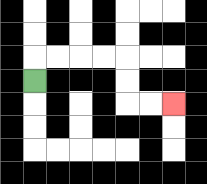{'start': '[1, 3]', 'end': '[7, 4]', 'path_directions': 'U,R,R,R,R,D,D,R,R', 'path_coordinates': '[[1, 3], [1, 2], [2, 2], [3, 2], [4, 2], [5, 2], [5, 3], [5, 4], [6, 4], [7, 4]]'}